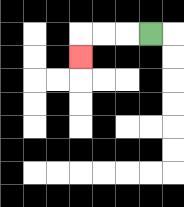{'start': '[6, 1]', 'end': '[3, 2]', 'path_directions': 'L,L,L,D', 'path_coordinates': '[[6, 1], [5, 1], [4, 1], [3, 1], [3, 2]]'}